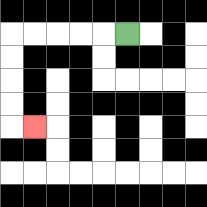{'start': '[5, 1]', 'end': '[1, 5]', 'path_directions': 'L,L,L,L,L,D,D,D,D,R', 'path_coordinates': '[[5, 1], [4, 1], [3, 1], [2, 1], [1, 1], [0, 1], [0, 2], [0, 3], [0, 4], [0, 5], [1, 5]]'}